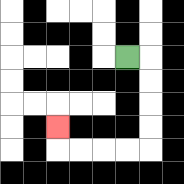{'start': '[5, 2]', 'end': '[2, 5]', 'path_directions': 'R,D,D,D,D,L,L,L,L,U', 'path_coordinates': '[[5, 2], [6, 2], [6, 3], [6, 4], [6, 5], [6, 6], [5, 6], [4, 6], [3, 6], [2, 6], [2, 5]]'}